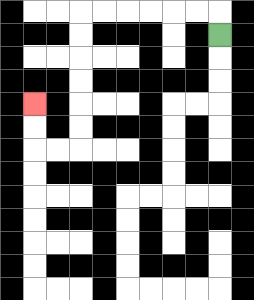{'start': '[9, 1]', 'end': '[1, 4]', 'path_directions': 'U,L,L,L,L,L,L,D,D,D,D,D,D,L,L,U,U', 'path_coordinates': '[[9, 1], [9, 0], [8, 0], [7, 0], [6, 0], [5, 0], [4, 0], [3, 0], [3, 1], [3, 2], [3, 3], [3, 4], [3, 5], [3, 6], [2, 6], [1, 6], [1, 5], [1, 4]]'}